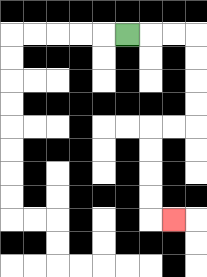{'start': '[5, 1]', 'end': '[7, 9]', 'path_directions': 'R,R,R,D,D,D,D,L,L,D,D,D,D,R', 'path_coordinates': '[[5, 1], [6, 1], [7, 1], [8, 1], [8, 2], [8, 3], [8, 4], [8, 5], [7, 5], [6, 5], [6, 6], [6, 7], [6, 8], [6, 9], [7, 9]]'}